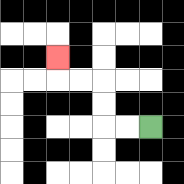{'start': '[6, 5]', 'end': '[2, 2]', 'path_directions': 'L,L,U,U,L,L,U', 'path_coordinates': '[[6, 5], [5, 5], [4, 5], [4, 4], [4, 3], [3, 3], [2, 3], [2, 2]]'}